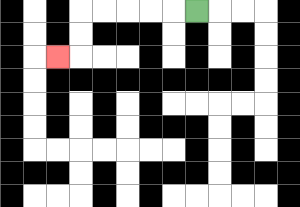{'start': '[8, 0]', 'end': '[2, 2]', 'path_directions': 'L,L,L,L,L,D,D,L', 'path_coordinates': '[[8, 0], [7, 0], [6, 0], [5, 0], [4, 0], [3, 0], [3, 1], [3, 2], [2, 2]]'}